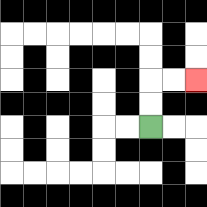{'start': '[6, 5]', 'end': '[8, 3]', 'path_directions': 'U,U,R,R', 'path_coordinates': '[[6, 5], [6, 4], [6, 3], [7, 3], [8, 3]]'}